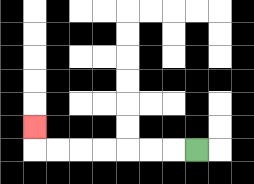{'start': '[8, 6]', 'end': '[1, 5]', 'path_directions': 'L,L,L,L,L,L,L,U', 'path_coordinates': '[[8, 6], [7, 6], [6, 6], [5, 6], [4, 6], [3, 6], [2, 6], [1, 6], [1, 5]]'}